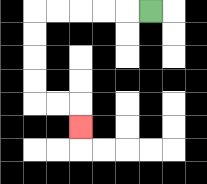{'start': '[6, 0]', 'end': '[3, 5]', 'path_directions': 'L,L,L,L,L,D,D,D,D,R,R,D', 'path_coordinates': '[[6, 0], [5, 0], [4, 0], [3, 0], [2, 0], [1, 0], [1, 1], [1, 2], [1, 3], [1, 4], [2, 4], [3, 4], [3, 5]]'}